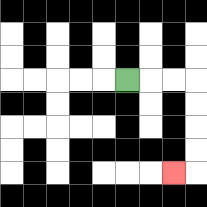{'start': '[5, 3]', 'end': '[7, 7]', 'path_directions': 'R,R,R,D,D,D,D,L', 'path_coordinates': '[[5, 3], [6, 3], [7, 3], [8, 3], [8, 4], [8, 5], [8, 6], [8, 7], [7, 7]]'}